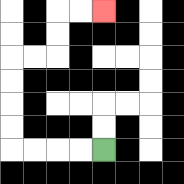{'start': '[4, 6]', 'end': '[4, 0]', 'path_directions': 'L,L,L,L,U,U,U,U,R,R,U,U,R,R', 'path_coordinates': '[[4, 6], [3, 6], [2, 6], [1, 6], [0, 6], [0, 5], [0, 4], [0, 3], [0, 2], [1, 2], [2, 2], [2, 1], [2, 0], [3, 0], [4, 0]]'}